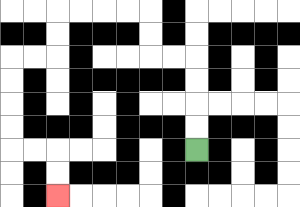{'start': '[8, 6]', 'end': '[2, 8]', 'path_directions': 'U,U,U,U,L,L,U,U,L,L,L,L,D,D,L,L,D,D,D,D,R,R,D,D', 'path_coordinates': '[[8, 6], [8, 5], [8, 4], [8, 3], [8, 2], [7, 2], [6, 2], [6, 1], [6, 0], [5, 0], [4, 0], [3, 0], [2, 0], [2, 1], [2, 2], [1, 2], [0, 2], [0, 3], [0, 4], [0, 5], [0, 6], [1, 6], [2, 6], [2, 7], [2, 8]]'}